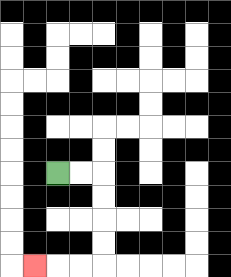{'start': '[2, 7]', 'end': '[1, 11]', 'path_directions': 'R,R,D,D,D,D,L,L,L', 'path_coordinates': '[[2, 7], [3, 7], [4, 7], [4, 8], [4, 9], [4, 10], [4, 11], [3, 11], [2, 11], [1, 11]]'}